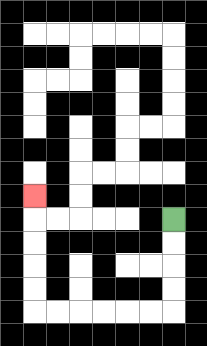{'start': '[7, 9]', 'end': '[1, 8]', 'path_directions': 'D,D,D,D,L,L,L,L,L,L,U,U,U,U,U', 'path_coordinates': '[[7, 9], [7, 10], [7, 11], [7, 12], [7, 13], [6, 13], [5, 13], [4, 13], [3, 13], [2, 13], [1, 13], [1, 12], [1, 11], [1, 10], [1, 9], [1, 8]]'}